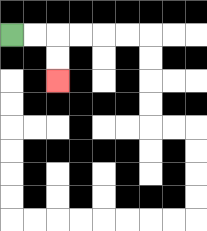{'start': '[0, 1]', 'end': '[2, 3]', 'path_directions': 'R,R,D,D', 'path_coordinates': '[[0, 1], [1, 1], [2, 1], [2, 2], [2, 3]]'}